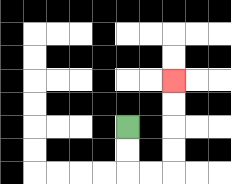{'start': '[5, 5]', 'end': '[7, 3]', 'path_directions': 'D,D,R,R,U,U,U,U', 'path_coordinates': '[[5, 5], [5, 6], [5, 7], [6, 7], [7, 7], [7, 6], [7, 5], [7, 4], [7, 3]]'}